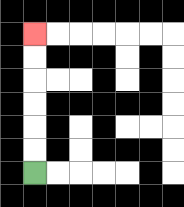{'start': '[1, 7]', 'end': '[1, 1]', 'path_directions': 'U,U,U,U,U,U', 'path_coordinates': '[[1, 7], [1, 6], [1, 5], [1, 4], [1, 3], [1, 2], [1, 1]]'}